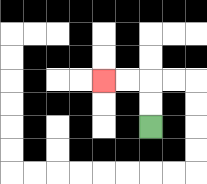{'start': '[6, 5]', 'end': '[4, 3]', 'path_directions': 'U,U,L,L', 'path_coordinates': '[[6, 5], [6, 4], [6, 3], [5, 3], [4, 3]]'}